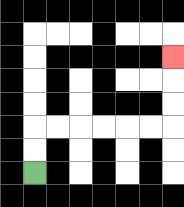{'start': '[1, 7]', 'end': '[7, 2]', 'path_directions': 'U,U,R,R,R,R,R,R,U,U,U', 'path_coordinates': '[[1, 7], [1, 6], [1, 5], [2, 5], [3, 5], [4, 5], [5, 5], [6, 5], [7, 5], [7, 4], [7, 3], [7, 2]]'}